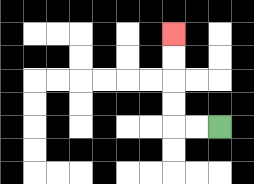{'start': '[9, 5]', 'end': '[7, 1]', 'path_directions': 'L,L,U,U,U,U', 'path_coordinates': '[[9, 5], [8, 5], [7, 5], [7, 4], [7, 3], [7, 2], [7, 1]]'}